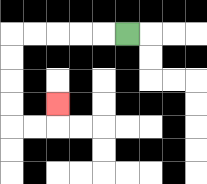{'start': '[5, 1]', 'end': '[2, 4]', 'path_directions': 'L,L,L,L,L,D,D,D,D,R,R,U', 'path_coordinates': '[[5, 1], [4, 1], [3, 1], [2, 1], [1, 1], [0, 1], [0, 2], [0, 3], [0, 4], [0, 5], [1, 5], [2, 5], [2, 4]]'}